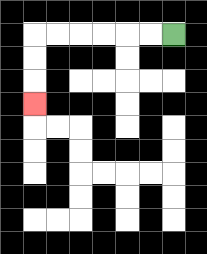{'start': '[7, 1]', 'end': '[1, 4]', 'path_directions': 'L,L,L,L,L,L,D,D,D', 'path_coordinates': '[[7, 1], [6, 1], [5, 1], [4, 1], [3, 1], [2, 1], [1, 1], [1, 2], [1, 3], [1, 4]]'}